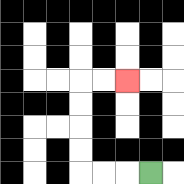{'start': '[6, 7]', 'end': '[5, 3]', 'path_directions': 'L,L,L,U,U,U,U,R,R', 'path_coordinates': '[[6, 7], [5, 7], [4, 7], [3, 7], [3, 6], [3, 5], [3, 4], [3, 3], [4, 3], [5, 3]]'}